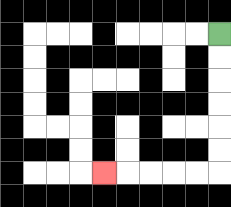{'start': '[9, 1]', 'end': '[4, 7]', 'path_directions': 'D,D,D,D,D,D,L,L,L,L,L', 'path_coordinates': '[[9, 1], [9, 2], [9, 3], [9, 4], [9, 5], [9, 6], [9, 7], [8, 7], [7, 7], [6, 7], [5, 7], [4, 7]]'}